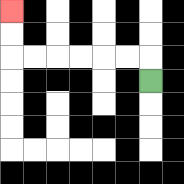{'start': '[6, 3]', 'end': '[0, 0]', 'path_directions': 'U,L,L,L,L,L,L,U,U', 'path_coordinates': '[[6, 3], [6, 2], [5, 2], [4, 2], [3, 2], [2, 2], [1, 2], [0, 2], [0, 1], [0, 0]]'}